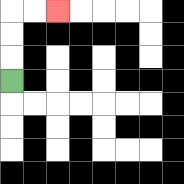{'start': '[0, 3]', 'end': '[2, 0]', 'path_directions': 'U,U,U,R,R', 'path_coordinates': '[[0, 3], [0, 2], [0, 1], [0, 0], [1, 0], [2, 0]]'}